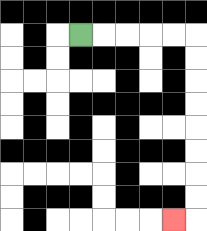{'start': '[3, 1]', 'end': '[7, 9]', 'path_directions': 'R,R,R,R,R,D,D,D,D,D,D,D,D,L', 'path_coordinates': '[[3, 1], [4, 1], [5, 1], [6, 1], [7, 1], [8, 1], [8, 2], [8, 3], [8, 4], [8, 5], [8, 6], [8, 7], [8, 8], [8, 9], [7, 9]]'}